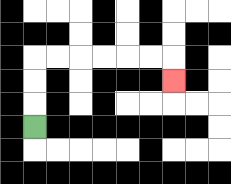{'start': '[1, 5]', 'end': '[7, 3]', 'path_directions': 'U,U,U,R,R,R,R,R,R,D', 'path_coordinates': '[[1, 5], [1, 4], [1, 3], [1, 2], [2, 2], [3, 2], [4, 2], [5, 2], [6, 2], [7, 2], [7, 3]]'}